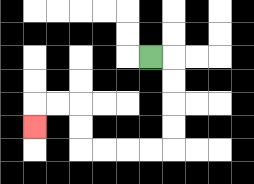{'start': '[6, 2]', 'end': '[1, 5]', 'path_directions': 'R,D,D,D,D,L,L,L,L,U,U,L,L,D', 'path_coordinates': '[[6, 2], [7, 2], [7, 3], [7, 4], [7, 5], [7, 6], [6, 6], [5, 6], [4, 6], [3, 6], [3, 5], [3, 4], [2, 4], [1, 4], [1, 5]]'}